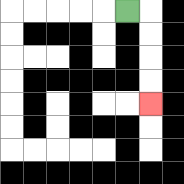{'start': '[5, 0]', 'end': '[6, 4]', 'path_directions': 'R,D,D,D,D', 'path_coordinates': '[[5, 0], [6, 0], [6, 1], [6, 2], [6, 3], [6, 4]]'}